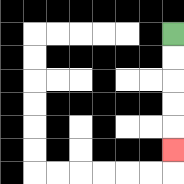{'start': '[7, 1]', 'end': '[7, 6]', 'path_directions': 'D,D,D,D,D', 'path_coordinates': '[[7, 1], [7, 2], [7, 3], [7, 4], [7, 5], [7, 6]]'}